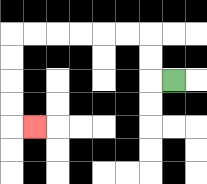{'start': '[7, 3]', 'end': '[1, 5]', 'path_directions': 'L,U,U,L,L,L,L,L,L,D,D,D,D,R', 'path_coordinates': '[[7, 3], [6, 3], [6, 2], [6, 1], [5, 1], [4, 1], [3, 1], [2, 1], [1, 1], [0, 1], [0, 2], [0, 3], [0, 4], [0, 5], [1, 5]]'}